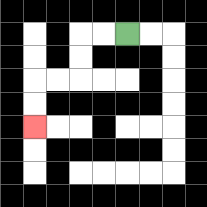{'start': '[5, 1]', 'end': '[1, 5]', 'path_directions': 'L,L,D,D,L,L,D,D', 'path_coordinates': '[[5, 1], [4, 1], [3, 1], [3, 2], [3, 3], [2, 3], [1, 3], [1, 4], [1, 5]]'}